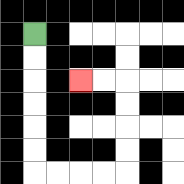{'start': '[1, 1]', 'end': '[3, 3]', 'path_directions': 'D,D,D,D,D,D,R,R,R,R,U,U,U,U,L,L', 'path_coordinates': '[[1, 1], [1, 2], [1, 3], [1, 4], [1, 5], [1, 6], [1, 7], [2, 7], [3, 7], [4, 7], [5, 7], [5, 6], [5, 5], [5, 4], [5, 3], [4, 3], [3, 3]]'}